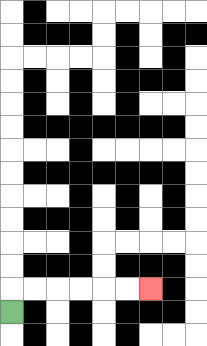{'start': '[0, 13]', 'end': '[6, 12]', 'path_directions': 'U,R,R,R,R,R,R', 'path_coordinates': '[[0, 13], [0, 12], [1, 12], [2, 12], [3, 12], [4, 12], [5, 12], [6, 12]]'}